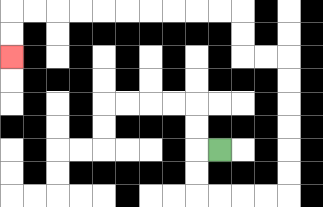{'start': '[9, 6]', 'end': '[0, 2]', 'path_directions': 'L,D,D,R,R,R,R,U,U,U,U,U,U,L,L,U,U,L,L,L,L,L,L,L,L,L,L,D,D', 'path_coordinates': '[[9, 6], [8, 6], [8, 7], [8, 8], [9, 8], [10, 8], [11, 8], [12, 8], [12, 7], [12, 6], [12, 5], [12, 4], [12, 3], [12, 2], [11, 2], [10, 2], [10, 1], [10, 0], [9, 0], [8, 0], [7, 0], [6, 0], [5, 0], [4, 0], [3, 0], [2, 0], [1, 0], [0, 0], [0, 1], [0, 2]]'}